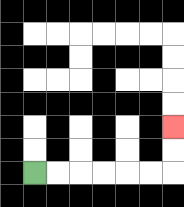{'start': '[1, 7]', 'end': '[7, 5]', 'path_directions': 'R,R,R,R,R,R,U,U', 'path_coordinates': '[[1, 7], [2, 7], [3, 7], [4, 7], [5, 7], [6, 7], [7, 7], [7, 6], [7, 5]]'}